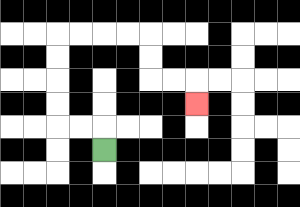{'start': '[4, 6]', 'end': '[8, 4]', 'path_directions': 'U,L,L,U,U,U,U,R,R,R,R,D,D,R,R,D', 'path_coordinates': '[[4, 6], [4, 5], [3, 5], [2, 5], [2, 4], [2, 3], [2, 2], [2, 1], [3, 1], [4, 1], [5, 1], [6, 1], [6, 2], [6, 3], [7, 3], [8, 3], [8, 4]]'}